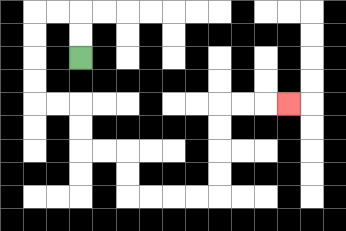{'start': '[3, 2]', 'end': '[12, 4]', 'path_directions': 'U,U,L,L,D,D,D,D,R,R,D,D,R,R,D,D,R,R,R,R,U,U,U,U,R,R,R', 'path_coordinates': '[[3, 2], [3, 1], [3, 0], [2, 0], [1, 0], [1, 1], [1, 2], [1, 3], [1, 4], [2, 4], [3, 4], [3, 5], [3, 6], [4, 6], [5, 6], [5, 7], [5, 8], [6, 8], [7, 8], [8, 8], [9, 8], [9, 7], [9, 6], [9, 5], [9, 4], [10, 4], [11, 4], [12, 4]]'}